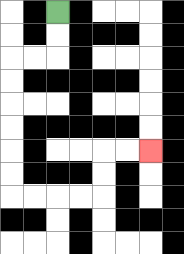{'start': '[2, 0]', 'end': '[6, 6]', 'path_directions': 'D,D,L,L,D,D,D,D,D,D,R,R,R,R,U,U,R,R', 'path_coordinates': '[[2, 0], [2, 1], [2, 2], [1, 2], [0, 2], [0, 3], [0, 4], [0, 5], [0, 6], [0, 7], [0, 8], [1, 8], [2, 8], [3, 8], [4, 8], [4, 7], [4, 6], [5, 6], [6, 6]]'}